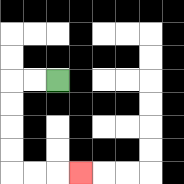{'start': '[2, 3]', 'end': '[3, 7]', 'path_directions': 'L,L,D,D,D,D,R,R,R', 'path_coordinates': '[[2, 3], [1, 3], [0, 3], [0, 4], [0, 5], [0, 6], [0, 7], [1, 7], [2, 7], [3, 7]]'}